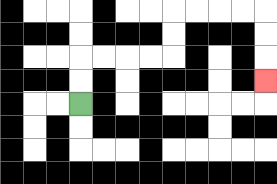{'start': '[3, 4]', 'end': '[11, 3]', 'path_directions': 'U,U,R,R,R,R,U,U,R,R,R,R,D,D,D', 'path_coordinates': '[[3, 4], [3, 3], [3, 2], [4, 2], [5, 2], [6, 2], [7, 2], [7, 1], [7, 0], [8, 0], [9, 0], [10, 0], [11, 0], [11, 1], [11, 2], [11, 3]]'}